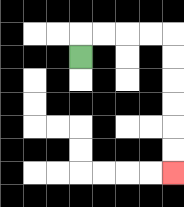{'start': '[3, 2]', 'end': '[7, 7]', 'path_directions': 'U,R,R,R,R,D,D,D,D,D,D', 'path_coordinates': '[[3, 2], [3, 1], [4, 1], [5, 1], [6, 1], [7, 1], [7, 2], [7, 3], [7, 4], [7, 5], [7, 6], [7, 7]]'}